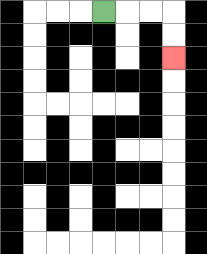{'start': '[4, 0]', 'end': '[7, 2]', 'path_directions': 'R,R,R,D,D', 'path_coordinates': '[[4, 0], [5, 0], [6, 0], [7, 0], [7, 1], [7, 2]]'}